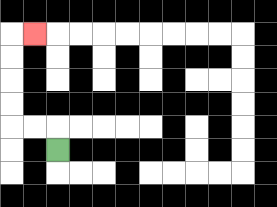{'start': '[2, 6]', 'end': '[1, 1]', 'path_directions': 'U,L,L,U,U,U,U,R', 'path_coordinates': '[[2, 6], [2, 5], [1, 5], [0, 5], [0, 4], [0, 3], [0, 2], [0, 1], [1, 1]]'}